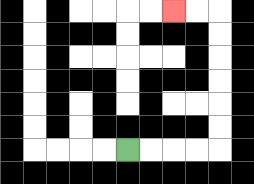{'start': '[5, 6]', 'end': '[7, 0]', 'path_directions': 'R,R,R,R,U,U,U,U,U,U,L,L', 'path_coordinates': '[[5, 6], [6, 6], [7, 6], [8, 6], [9, 6], [9, 5], [9, 4], [9, 3], [9, 2], [9, 1], [9, 0], [8, 0], [7, 0]]'}